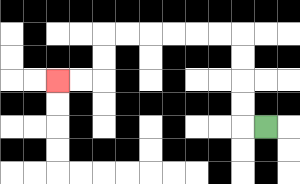{'start': '[11, 5]', 'end': '[2, 3]', 'path_directions': 'L,U,U,U,U,L,L,L,L,L,L,D,D,L,L', 'path_coordinates': '[[11, 5], [10, 5], [10, 4], [10, 3], [10, 2], [10, 1], [9, 1], [8, 1], [7, 1], [6, 1], [5, 1], [4, 1], [4, 2], [4, 3], [3, 3], [2, 3]]'}